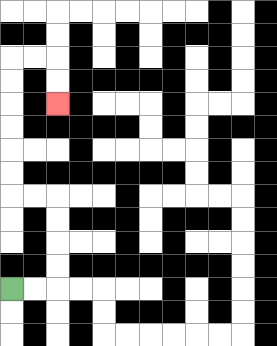{'start': '[0, 12]', 'end': '[2, 4]', 'path_directions': 'R,R,U,U,U,U,L,L,U,U,U,U,U,U,R,R,D,D', 'path_coordinates': '[[0, 12], [1, 12], [2, 12], [2, 11], [2, 10], [2, 9], [2, 8], [1, 8], [0, 8], [0, 7], [0, 6], [0, 5], [0, 4], [0, 3], [0, 2], [1, 2], [2, 2], [2, 3], [2, 4]]'}